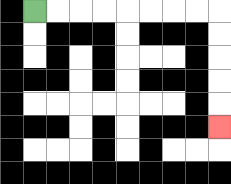{'start': '[1, 0]', 'end': '[9, 5]', 'path_directions': 'R,R,R,R,R,R,R,R,D,D,D,D,D', 'path_coordinates': '[[1, 0], [2, 0], [3, 0], [4, 0], [5, 0], [6, 0], [7, 0], [8, 0], [9, 0], [9, 1], [9, 2], [9, 3], [9, 4], [9, 5]]'}